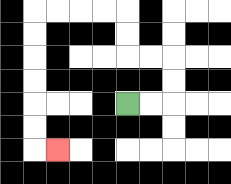{'start': '[5, 4]', 'end': '[2, 6]', 'path_directions': 'R,R,U,U,L,L,U,U,L,L,L,L,D,D,D,D,D,D,R', 'path_coordinates': '[[5, 4], [6, 4], [7, 4], [7, 3], [7, 2], [6, 2], [5, 2], [5, 1], [5, 0], [4, 0], [3, 0], [2, 0], [1, 0], [1, 1], [1, 2], [1, 3], [1, 4], [1, 5], [1, 6], [2, 6]]'}